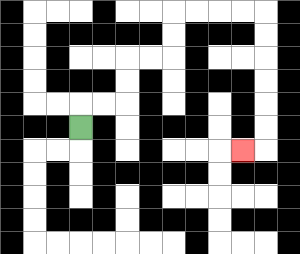{'start': '[3, 5]', 'end': '[10, 6]', 'path_directions': 'U,R,R,U,U,R,R,U,U,R,R,R,R,D,D,D,D,D,D,L', 'path_coordinates': '[[3, 5], [3, 4], [4, 4], [5, 4], [5, 3], [5, 2], [6, 2], [7, 2], [7, 1], [7, 0], [8, 0], [9, 0], [10, 0], [11, 0], [11, 1], [11, 2], [11, 3], [11, 4], [11, 5], [11, 6], [10, 6]]'}